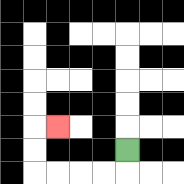{'start': '[5, 6]', 'end': '[2, 5]', 'path_directions': 'D,L,L,L,L,U,U,R', 'path_coordinates': '[[5, 6], [5, 7], [4, 7], [3, 7], [2, 7], [1, 7], [1, 6], [1, 5], [2, 5]]'}